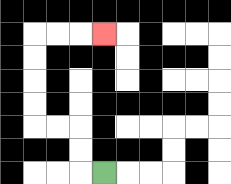{'start': '[4, 7]', 'end': '[4, 1]', 'path_directions': 'L,U,U,L,L,U,U,U,U,R,R,R', 'path_coordinates': '[[4, 7], [3, 7], [3, 6], [3, 5], [2, 5], [1, 5], [1, 4], [1, 3], [1, 2], [1, 1], [2, 1], [3, 1], [4, 1]]'}